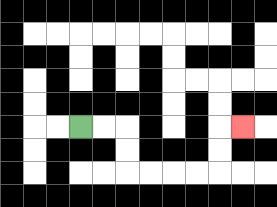{'start': '[3, 5]', 'end': '[10, 5]', 'path_directions': 'R,R,D,D,R,R,R,R,U,U,R', 'path_coordinates': '[[3, 5], [4, 5], [5, 5], [5, 6], [5, 7], [6, 7], [7, 7], [8, 7], [9, 7], [9, 6], [9, 5], [10, 5]]'}